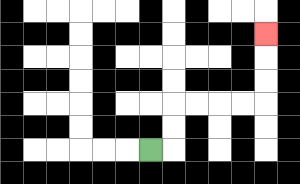{'start': '[6, 6]', 'end': '[11, 1]', 'path_directions': 'R,U,U,R,R,R,R,U,U,U', 'path_coordinates': '[[6, 6], [7, 6], [7, 5], [7, 4], [8, 4], [9, 4], [10, 4], [11, 4], [11, 3], [11, 2], [11, 1]]'}